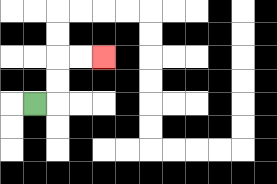{'start': '[1, 4]', 'end': '[4, 2]', 'path_directions': 'R,U,U,R,R', 'path_coordinates': '[[1, 4], [2, 4], [2, 3], [2, 2], [3, 2], [4, 2]]'}